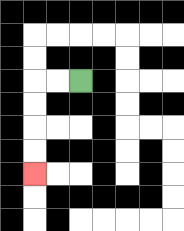{'start': '[3, 3]', 'end': '[1, 7]', 'path_directions': 'L,L,D,D,D,D', 'path_coordinates': '[[3, 3], [2, 3], [1, 3], [1, 4], [1, 5], [1, 6], [1, 7]]'}